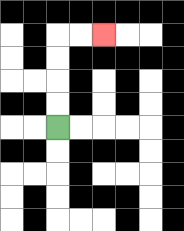{'start': '[2, 5]', 'end': '[4, 1]', 'path_directions': 'U,U,U,U,R,R', 'path_coordinates': '[[2, 5], [2, 4], [2, 3], [2, 2], [2, 1], [3, 1], [4, 1]]'}